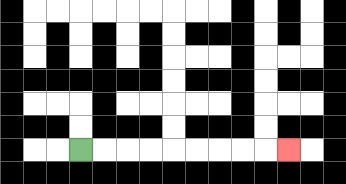{'start': '[3, 6]', 'end': '[12, 6]', 'path_directions': 'R,R,R,R,R,R,R,R,R', 'path_coordinates': '[[3, 6], [4, 6], [5, 6], [6, 6], [7, 6], [8, 6], [9, 6], [10, 6], [11, 6], [12, 6]]'}